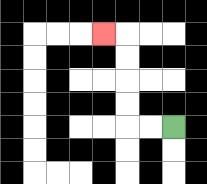{'start': '[7, 5]', 'end': '[4, 1]', 'path_directions': 'L,L,U,U,U,U,L', 'path_coordinates': '[[7, 5], [6, 5], [5, 5], [5, 4], [5, 3], [5, 2], [5, 1], [4, 1]]'}